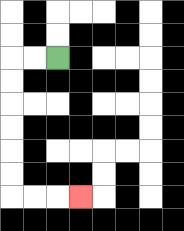{'start': '[2, 2]', 'end': '[3, 8]', 'path_directions': 'L,L,D,D,D,D,D,D,R,R,R', 'path_coordinates': '[[2, 2], [1, 2], [0, 2], [0, 3], [0, 4], [0, 5], [0, 6], [0, 7], [0, 8], [1, 8], [2, 8], [3, 8]]'}